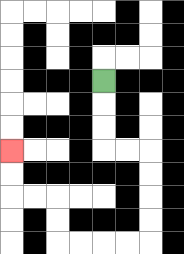{'start': '[4, 3]', 'end': '[0, 6]', 'path_directions': 'D,D,D,R,R,D,D,D,D,L,L,L,L,U,U,L,L,U,U', 'path_coordinates': '[[4, 3], [4, 4], [4, 5], [4, 6], [5, 6], [6, 6], [6, 7], [6, 8], [6, 9], [6, 10], [5, 10], [4, 10], [3, 10], [2, 10], [2, 9], [2, 8], [1, 8], [0, 8], [0, 7], [0, 6]]'}